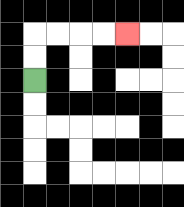{'start': '[1, 3]', 'end': '[5, 1]', 'path_directions': 'U,U,R,R,R,R', 'path_coordinates': '[[1, 3], [1, 2], [1, 1], [2, 1], [3, 1], [4, 1], [5, 1]]'}